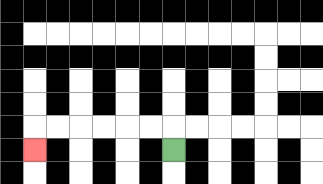{'start': '[7, 6]', 'end': '[1, 6]', 'path_directions': 'U,L,L,L,L,L,L,D', 'path_coordinates': '[[7, 6], [7, 5], [6, 5], [5, 5], [4, 5], [3, 5], [2, 5], [1, 5], [1, 6]]'}